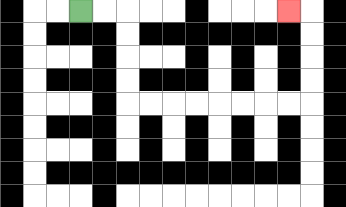{'start': '[3, 0]', 'end': '[12, 0]', 'path_directions': 'R,R,D,D,D,D,R,R,R,R,R,R,R,R,U,U,U,U,L', 'path_coordinates': '[[3, 0], [4, 0], [5, 0], [5, 1], [5, 2], [5, 3], [5, 4], [6, 4], [7, 4], [8, 4], [9, 4], [10, 4], [11, 4], [12, 4], [13, 4], [13, 3], [13, 2], [13, 1], [13, 0], [12, 0]]'}